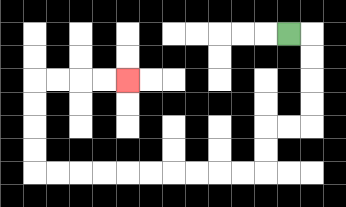{'start': '[12, 1]', 'end': '[5, 3]', 'path_directions': 'R,D,D,D,D,L,L,D,D,L,L,L,L,L,L,L,L,L,L,U,U,U,U,R,R,R,R', 'path_coordinates': '[[12, 1], [13, 1], [13, 2], [13, 3], [13, 4], [13, 5], [12, 5], [11, 5], [11, 6], [11, 7], [10, 7], [9, 7], [8, 7], [7, 7], [6, 7], [5, 7], [4, 7], [3, 7], [2, 7], [1, 7], [1, 6], [1, 5], [1, 4], [1, 3], [2, 3], [3, 3], [4, 3], [5, 3]]'}